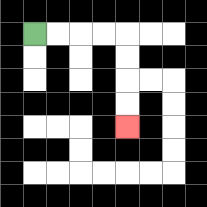{'start': '[1, 1]', 'end': '[5, 5]', 'path_directions': 'R,R,R,R,D,D,D,D', 'path_coordinates': '[[1, 1], [2, 1], [3, 1], [4, 1], [5, 1], [5, 2], [5, 3], [5, 4], [5, 5]]'}